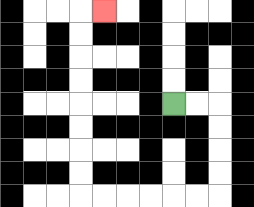{'start': '[7, 4]', 'end': '[4, 0]', 'path_directions': 'R,R,D,D,D,D,L,L,L,L,L,L,U,U,U,U,U,U,U,U,R', 'path_coordinates': '[[7, 4], [8, 4], [9, 4], [9, 5], [9, 6], [9, 7], [9, 8], [8, 8], [7, 8], [6, 8], [5, 8], [4, 8], [3, 8], [3, 7], [3, 6], [3, 5], [3, 4], [3, 3], [3, 2], [3, 1], [3, 0], [4, 0]]'}